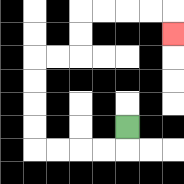{'start': '[5, 5]', 'end': '[7, 1]', 'path_directions': 'D,L,L,L,L,U,U,U,U,R,R,U,U,R,R,R,R,D', 'path_coordinates': '[[5, 5], [5, 6], [4, 6], [3, 6], [2, 6], [1, 6], [1, 5], [1, 4], [1, 3], [1, 2], [2, 2], [3, 2], [3, 1], [3, 0], [4, 0], [5, 0], [6, 0], [7, 0], [7, 1]]'}